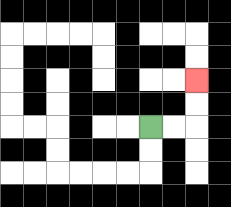{'start': '[6, 5]', 'end': '[8, 3]', 'path_directions': 'R,R,U,U', 'path_coordinates': '[[6, 5], [7, 5], [8, 5], [8, 4], [8, 3]]'}